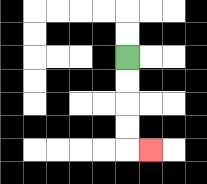{'start': '[5, 2]', 'end': '[6, 6]', 'path_directions': 'D,D,D,D,R', 'path_coordinates': '[[5, 2], [5, 3], [5, 4], [5, 5], [5, 6], [6, 6]]'}